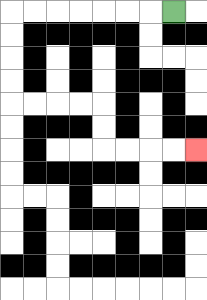{'start': '[7, 0]', 'end': '[8, 6]', 'path_directions': 'L,L,L,L,L,L,L,D,D,D,D,R,R,R,R,D,D,R,R,R,R', 'path_coordinates': '[[7, 0], [6, 0], [5, 0], [4, 0], [3, 0], [2, 0], [1, 0], [0, 0], [0, 1], [0, 2], [0, 3], [0, 4], [1, 4], [2, 4], [3, 4], [4, 4], [4, 5], [4, 6], [5, 6], [6, 6], [7, 6], [8, 6]]'}